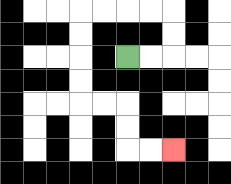{'start': '[5, 2]', 'end': '[7, 6]', 'path_directions': 'R,R,U,U,L,L,L,L,D,D,D,D,R,R,D,D,R,R', 'path_coordinates': '[[5, 2], [6, 2], [7, 2], [7, 1], [7, 0], [6, 0], [5, 0], [4, 0], [3, 0], [3, 1], [3, 2], [3, 3], [3, 4], [4, 4], [5, 4], [5, 5], [5, 6], [6, 6], [7, 6]]'}